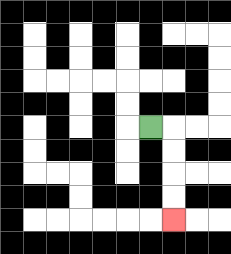{'start': '[6, 5]', 'end': '[7, 9]', 'path_directions': 'R,D,D,D,D', 'path_coordinates': '[[6, 5], [7, 5], [7, 6], [7, 7], [7, 8], [7, 9]]'}